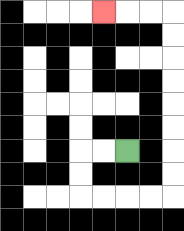{'start': '[5, 6]', 'end': '[4, 0]', 'path_directions': 'L,L,D,D,R,R,R,R,U,U,U,U,U,U,U,U,L,L,L', 'path_coordinates': '[[5, 6], [4, 6], [3, 6], [3, 7], [3, 8], [4, 8], [5, 8], [6, 8], [7, 8], [7, 7], [7, 6], [7, 5], [7, 4], [7, 3], [7, 2], [7, 1], [7, 0], [6, 0], [5, 0], [4, 0]]'}